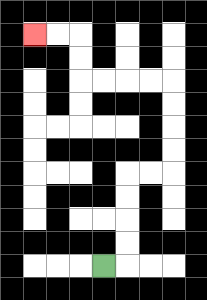{'start': '[4, 11]', 'end': '[1, 1]', 'path_directions': 'R,U,U,U,U,R,R,U,U,U,U,L,L,L,L,U,U,L,L', 'path_coordinates': '[[4, 11], [5, 11], [5, 10], [5, 9], [5, 8], [5, 7], [6, 7], [7, 7], [7, 6], [7, 5], [7, 4], [7, 3], [6, 3], [5, 3], [4, 3], [3, 3], [3, 2], [3, 1], [2, 1], [1, 1]]'}